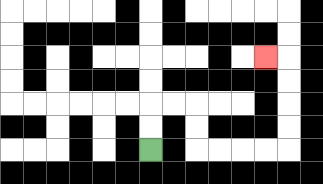{'start': '[6, 6]', 'end': '[11, 2]', 'path_directions': 'U,U,R,R,D,D,R,R,R,R,U,U,U,U,L', 'path_coordinates': '[[6, 6], [6, 5], [6, 4], [7, 4], [8, 4], [8, 5], [8, 6], [9, 6], [10, 6], [11, 6], [12, 6], [12, 5], [12, 4], [12, 3], [12, 2], [11, 2]]'}